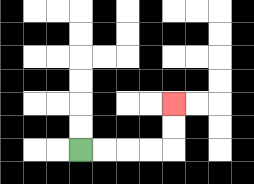{'start': '[3, 6]', 'end': '[7, 4]', 'path_directions': 'R,R,R,R,U,U', 'path_coordinates': '[[3, 6], [4, 6], [5, 6], [6, 6], [7, 6], [7, 5], [7, 4]]'}